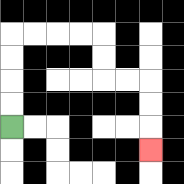{'start': '[0, 5]', 'end': '[6, 6]', 'path_directions': 'U,U,U,U,R,R,R,R,D,D,R,R,D,D,D', 'path_coordinates': '[[0, 5], [0, 4], [0, 3], [0, 2], [0, 1], [1, 1], [2, 1], [3, 1], [4, 1], [4, 2], [4, 3], [5, 3], [6, 3], [6, 4], [6, 5], [6, 6]]'}